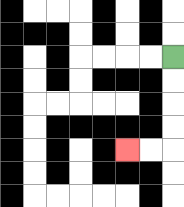{'start': '[7, 2]', 'end': '[5, 6]', 'path_directions': 'D,D,D,D,L,L', 'path_coordinates': '[[7, 2], [7, 3], [7, 4], [7, 5], [7, 6], [6, 6], [5, 6]]'}